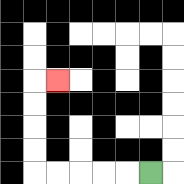{'start': '[6, 7]', 'end': '[2, 3]', 'path_directions': 'L,L,L,L,L,U,U,U,U,R', 'path_coordinates': '[[6, 7], [5, 7], [4, 7], [3, 7], [2, 7], [1, 7], [1, 6], [1, 5], [1, 4], [1, 3], [2, 3]]'}